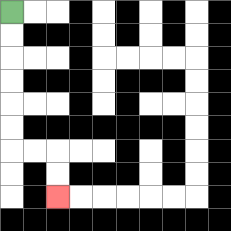{'start': '[0, 0]', 'end': '[2, 8]', 'path_directions': 'D,D,D,D,D,D,R,R,D,D', 'path_coordinates': '[[0, 0], [0, 1], [0, 2], [0, 3], [0, 4], [0, 5], [0, 6], [1, 6], [2, 6], [2, 7], [2, 8]]'}